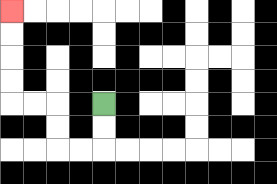{'start': '[4, 4]', 'end': '[0, 0]', 'path_directions': 'D,D,L,L,U,U,L,L,U,U,U,U', 'path_coordinates': '[[4, 4], [4, 5], [4, 6], [3, 6], [2, 6], [2, 5], [2, 4], [1, 4], [0, 4], [0, 3], [0, 2], [0, 1], [0, 0]]'}